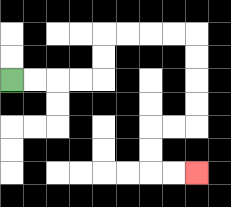{'start': '[0, 3]', 'end': '[8, 7]', 'path_directions': 'R,R,R,R,U,U,R,R,R,R,D,D,D,D,L,L,D,D,R,R', 'path_coordinates': '[[0, 3], [1, 3], [2, 3], [3, 3], [4, 3], [4, 2], [4, 1], [5, 1], [6, 1], [7, 1], [8, 1], [8, 2], [8, 3], [8, 4], [8, 5], [7, 5], [6, 5], [6, 6], [6, 7], [7, 7], [8, 7]]'}